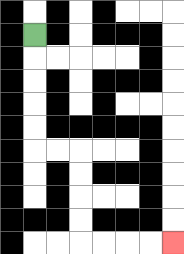{'start': '[1, 1]', 'end': '[7, 10]', 'path_directions': 'D,D,D,D,D,R,R,D,D,D,D,R,R,R,R', 'path_coordinates': '[[1, 1], [1, 2], [1, 3], [1, 4], [1, 5], [1, 6], [2, 6], [3, 6], [3, 7], [3, 8], [3, 9], [3, 10], [4, 10], [5, 10], [6, 10], [7, 10]]'}